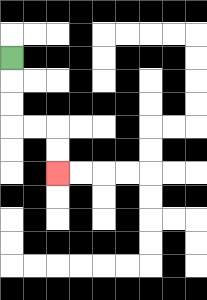{'start': '[0, 2]', 'end': '[2, 7]', 'path_directions': 'D,D,D,R,R,D,D', 'path_coordinates': '[[0, 2], [0, 3], [0, 4], [0, 5], [1, 5], [2, 5], [2, 6], [2, 7]]'}